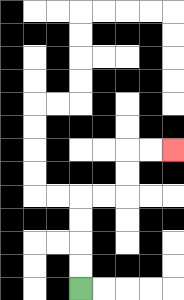{'start': '[3, 12]', 'end': '[7, 6]', 'path_directions': 'U,U,U,U,R,R,U,U,R,R', 'path_coordinates': '[[3, 12], [3, 11], [3, 10], [3, 9], [3, 8], [4, 8], [5, 8], [5, 7], [5, 6], [6, 6], [7, 6]]'}